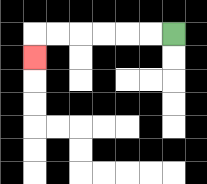{'start': '[7, 1]', 'end': '[1, 2]', 'path_directions': 'L,L,L,L,L,L,D', 'path_coordinates': '[[7, 1], [6, 1], [5, 1], [4, 1], [3, 1], [2, 1], [1, 1], [1, 2]]'}